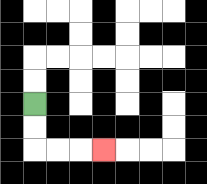{'start': '[1, 4]', 'end': '[4, 6]', 'path_directions': 'D,D,R,R,R', 'path_coordinates': '[[1, 4], [1, 5], [1, 6], [2, 6], [3, 6], [4, 6]]'}